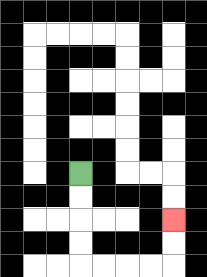{'start': '[3, 7]', 'end': '[7, 9]', 'path_directions': 'D,D,D,D,R,R,R,R,U,U', 'path_coordinates': '[[3, 7], [3, 8], [3, 9], [3, 10], [3, 11], [4, 11], [5, 11], [6, 11], [7, 11], [7, 10], [7, 9]]'}